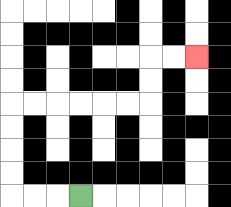{'start': '[3, 8]', 'end': '[8, 2]', 'path_directions': 'L,L,L,U,U,U,U,R,R,R,R,R,R,U,U,R,R', 'path_coordinates': '[[3, 8], [2, 8], [1, 8], [0, 8], [0, 7], [0, 6], [0, 5], [0, 4], [1, 4], [2, 4], [3, 4], [4, 4], [5, 4], [6, 4], [6, 3], [6, 2], [7, 2], [8, 2]]'}